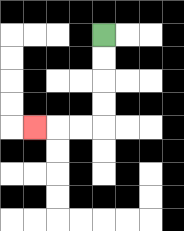{'start': '[4, 1]', 'end': '[1, 5]', 'path_directions': 'D,D,D,D,L,L,L', 'path_coordinates': '[[4, 1], [4, 2], [4, 3], [4, 4], [4, 5], [3, 5], [2, 5], [1, 5]]'}